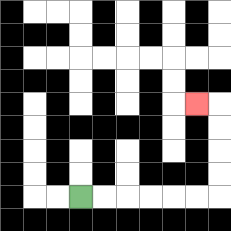{'start': '[3, 8]', 'end': '[8, 4]', 'path_directions': 'R,R,R,R,R,R,U,U,U,U,L', 'path_coordinates': '[[3, 8], [4, 8], [5, 8], [6, 8], [7, 8], [8, 8], [9, 8], [9, 7], [9, 6], [9, 5], [9, 4], [8, 4]]'}